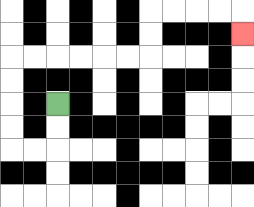{'start': '[2, 4]', 'end': '[10, 1]', 'path_directions': 'D,D,L,L,U,U,U,U,R,R,R,R,R,R,U,U,R,R,R,R,D', 'path_coordinates': '[[2, 4], [2, 5], [2, 6], [1, 6], [0, 6], [0, 5], [0, 4], [0, 3], [0, 2], [1, 2], [2, 2], [3, 2], [4, 2], [5, 2], [6, 2], [6, 1], [6, 0], [7, 0], [8, 0], [9, 0], [10, 0], [10, 1]]'}